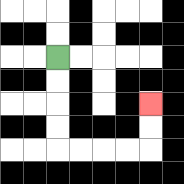{'start': '[2, 2]', 'end': '[6, 4]', 'path_directions': 'D,D,D,D,R,R,R,R,U,U', 'path_coordinates': '[[2, 2], [2, 3], [2, 4], [2, 5], [2, 6], [3, 6], [4, 6], [5, 6], [6, 6], [6, 5], [6, 4]]'}